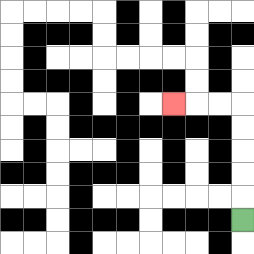{'start': '[10, 9]', 'end': '[7, 4]', 'path_directions': 'U,U,U,U,U,L,L,L', 'path_coordinates': '[[10, 9], [10, 8], [10, 7], [10, 6], [10, 5], [10, 4], [9, 4], [8, 4], [7, 4]]'}